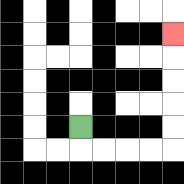{'start': '[3, 5]', 'end': '[7, 1]', 'path_directions': 'D,R,R,R,R,U,U,U,U,U', 'path_coordinates': '[[3, 5], [3, 6], [4, 6], [5, 6], [6, 6], [7, 6], [7, 5], [7, 4], [7, 3], [7, 2], [7, 1]]'}